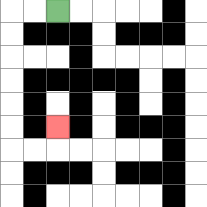{'start': '[2, 0]', 'end': '[2, 5]', 'path_directions': 'L,L,D,D,D,D,D,D,R,R,U', 'path_coordinates': '[[2, 0], [1, 0], [0, 0], [0, 1], [0, 2], [0, 3], [0, 4], [0, 5], [0, 6], [1, 6], [2, 6], [2, 5]]'}